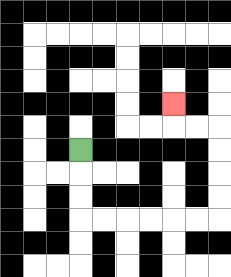{'start': '[3, 6]', 'end': '[7, 4]', 'path_directions': 'D,D,D,R,R,R,R,R,R,U,U,U,U,L,L,U', 'path_coordinates': '[[3, 6], [3, 7], [3, 8], [3, 9], [4, 9], [5, 9], [6, 9], [7, 9], [8, 9], [9, 9], [9, 8], [9, 7], [9, 6], [9, 5], [8, 5], [7, 5], [7, 4]]'}